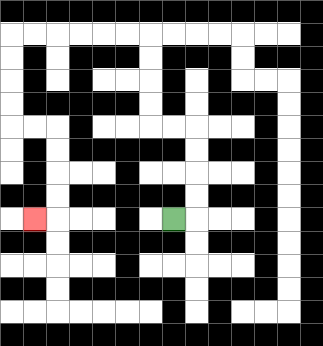{'start': '[7, 9]', 'end': '[1, 9]', 'path_directions': 'R,U,U,U,U,L,L,U,U,U,U,L,L,L,L,L,L,D,D,D,D,R,R,D,D,D,D,L', 'path_coordinates': '[[7, 9], [8, 9], [8, 8], [8, 7], [8, 6], [8, 5], [7, 5], [6, 5], [6, 4], [6, 3], [6, 2], [6, 1], [5, 1], [4, 1], [3, 1], [2, 1], [1, 1], [0, 1], [0, 2], [0, 3], [0, 4], [0, 5], [1, 5], [2, 5], [2, 6], [2, 7], [2, 8], [2, 9], [1, 9]]'}